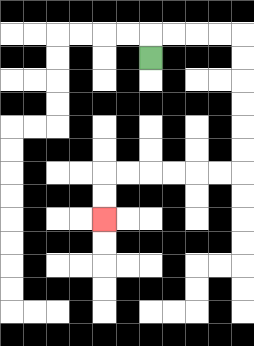{'start': '[6, 2]', 'end': '[4, 9]', 'path_directions': 'U,R,R,R,R,D,D,D,D,D,D,L,L,L,L,L,L,D,D', 'path_coordinates': '[[6, 2], [6, 1], [7, 1], [8, 1], [9, 1], [10, 1], [10, 2], [10, 3], [10, 4], [10, 5], [10, 6], [10, 7], [9, 7], [8, 7], [7, 7], [6, 7], [5, 7], [4, 7], [4, 8], [4, 9]]'}